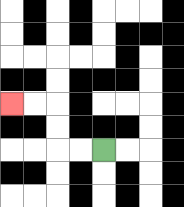{'start': '[4, 6]', 'end': '[0, 4]', 'path_directions': 'L,L,U,U,L,L', 'path_coordinates': '[[4, 6], [3, 6], [2, 6], [2, 5], [2, 4], [1, 4], [0, 4]]'}